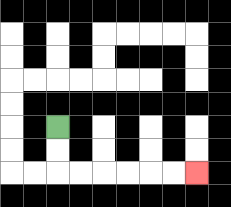{'start': '[2, 5]', 'end': '[8, 7]', 'path_directions': 'D,D,R,R,R,R,R,R', 'path_coordinates': '[[2, 5], [2, 6], [2, 7], [3, 7], [4, 7], [5, 7], [6, 7], [7, 7], [8, 7]]'}